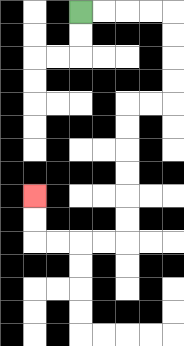{'start': '[3, 0]', 'end': '[1, 8]', 'path_directions': 'R,R,R,R,D,D,D,D,L,L,D,D,D,D,D,D,L,L,L,L,U,U', 'path_coordinates': '[[3, 0], [4, 0], [5, 0], [6, 0], [7, 0], [7, 1], [7, 2], [7, 3], [7, 4], [6, 4], [5, 4], [5, 5], [5, 6], [5, 7], [5, 8], [5, 9], [5, 10], [4, 10], [3, 10], [2, 10], [1, 10], [1, 9], [1, 8]]'}